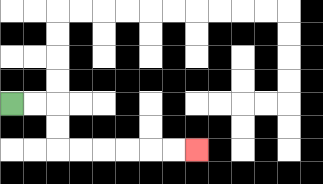{'start': '[0, 4]', 'end': '[8, 6]', 'path_directions': 'R,R,D,D,R,R,R,R,R,R', 'path_coordinates': '[[0, 4], [1, 4], [2, 4], [2, 5], [2, 6], [3, 6], [4, 6], [5, 6], [6, 6], [7, 6], [8, 6]]'}